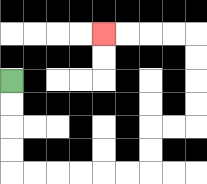{'start': '[0, 3]', 'end': '[4, 1]', 'path_directions': 'D,D,D,D,R,R,R,R,R,R,U,U,R,R,U,U,U,U,L,L,L,L', 'path_coordinates': '[[0, 3], [0, 4], [0, 5], [0, 6], [0, 7], [1, 7], [2, 7], [3, 7], [4, 7], [5, 7], [6, 7], [6, 6], [6, 5], [7, 5], [8, 5], [8, 4], [8, 3], [8, 2], [8, 1], [7, 1], [6, 1], [5, 1], [4, 1]]'}